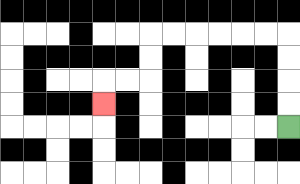{'start': '[12, 5]', 'end': '[4, 4]', 'path_directions': 'U,U,U,U,L,L,L,L,L,L,D,D,L,L,D', 'path_coordinates': '[[12, 5], [12, 4], [12, 3], [12, 2], [12, 1], [11, 1], [10, 1], [9, 1], [8, 1], [7, 1], [6, 1], [6, 2], [6, 3], [5, 3], [4, 3], [4, 4]]'}